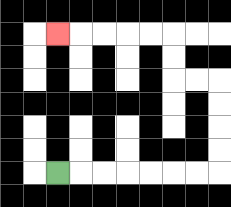{'start': '[2, 7]', 'end': '[2, 1]', 'path_directions': 'R,R,R,R,R,R,R,U,U,U,U,L,L,U,U,L,L,L,L,L', 'path_coordinates': '[[2, 7], [3, 7], [4, 7], [5, 7], [6, 7], [7, 7], [8, 7], [9, 7], [9, 6], [9, 5], [9, 4], [9, 3], [8, 3], [7, 3], [7, 2], [7, 1], [6, 1], [5, 1], [4, 1], [3, 1], [2, 1]]'}